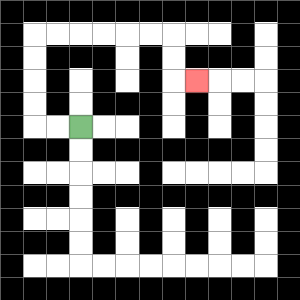{'start': '[3, 5]', 'end': '[8, 3]', 'path_directions': 'L,L,U,U,U,U,R,R,R,R,R,R,D,D,R', 'path_coordinates': '[[3, 5], [2, 5], [1, 5], [1, 4], [1, 3], [1, 2], [1, 1], [2, 1], [3, 1], [4, 1], [5, 1], [6, 1], [7, 1], [7, 2], [7, 3], [8, 3]]'}